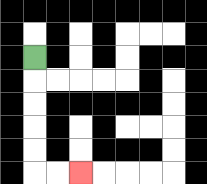{'start': '[1, 2]', 'end': '[3, 7]', 'path_directions': 'D,D,D,D,D,R,R', 'path_coordinates': '[[1, 2], [1, 3], [1, 4], [1, 5], [1, 6], [1, 7], [2, 7], [3, 7]]'}